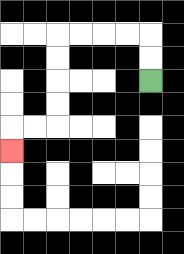{'start': '[6, 3]', 'end': '[0, 6]', 'path_directions': 'U,U,L,L,L,L,D,D,D,D,L,L,D', 'path_coordinates': '[[6, 3], [6, 2], [6, 1], [5, 1], [4, 1], [3, 1], [2, 1], [2, 2], [2, 3], [2, 4], [2, 5], [1, 5], [0, 5], [0, 6]]'}